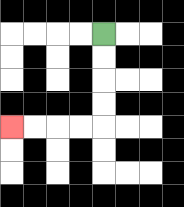{'start': '[4, 1]', 'end': '[0, 5]', 'path_directions': 'D,D,D,D,L,L,L,L', 'path_coordinates': '[[4, 1], [4, 2], [4, 3], [4, 4], [4, 5], [3, 5], [2, 5], [1, 5], [0, 5]]'}